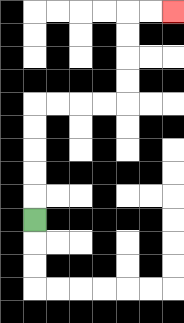{'start': '[1, 9]', 'end': '[7, 0]', 'path_directions': 'U,U,U,U,U,R,R,R,R,U,U,U,U,R,R', 'path_coordinates': '[[1, 9], [1, 8], [1, 7], [1, 6], [1, 5], [1, 4], [2, 4], [3, 4], [4, 4], [5, 4], [5, 3], [5, 2], [5, 1], [5, 0], [6, 0], [7, 0]]'}